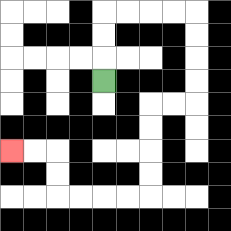{'start': '[4, 3]', 'end': '[0, 6]', 'path_directions': 'U,U,U,R,R,R,R,D,D,D,D,L,L,D,D,D,D,L,L,L,L,U,U,L,L', 'path_coordinates': '[[4, 3], [4, 2], [4, 1], [4, 0], [5, 0], [6, 0], [7, 0], [8, 0], [8, 1], [8, 2], [8, 3], [8, 4], [7, 4], [6, 4], [6, 5], [6, 6], [6, 7], [6, 8], [5, 8], [4, 8], [3, 8], [2, 8], [2, 7], [2, 6], [1, 6], [0, 6]]'}